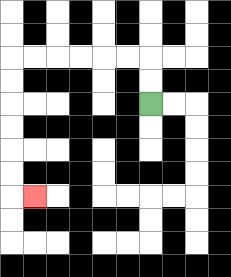{'start': '[6, 4]', 'end': '[1, 8]', 'path_directions': 'U,U,L,L,L,L,L,L,D,D,D,D,D,D,R', 'path_coordinates': '[[6, 4], [6, 3], [6, 2], [5, 2], [4, 2], [3, 2], [2, 2], [1, 2], [0, 2], [0, 3], [0, 4], [0, 5], [0, 6], [0, 7], [0, 8], [1, 8]]'}